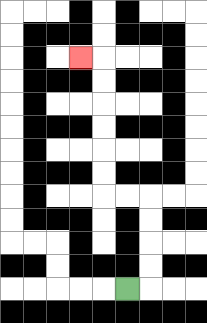{'start': '[5, 12]', 'end': '[3, 2]', 'path_directions': 'R,U,U,U,U,L,L,U,U,U,U,U,U,L', 'path_coordinates': '[[5, 12], [6, 12], [6, 11], [6, 10], [6, 9], [6, 8], [5, 8], [4, 8], [4, 7], [4, 6], [4, 5], [4, 4], [4, 3], [4, 2], [3, 2]]'}